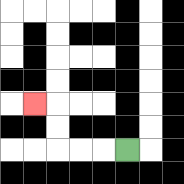{'start': '[5, 6]', 'end': '[1, 4]', 'path_directions': 'L,L,L,U,U,L', 'path_coordinates': '[[5, 6], [4, 6], [3, 6], [2, 6], [2, 5], [2, 4], [1, 4]]'}